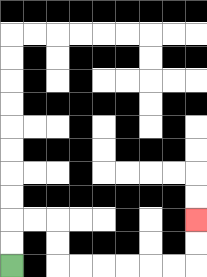{'start': '[0, 11]', 'end': '[8, 9]', 'path_directions': 'U,U,R,R,D,D,R,R,R,R,R,R,U,U', 'path_coordinates': '[[0, 11], [0, 10], [0, 9], [1, 9], [2, 9], [2, 10], [2, 11], [3, 11], [4, 11], [5, 11], [6, 11], [7, 11], [8, 11], [8, 10], [8, 9]]'}